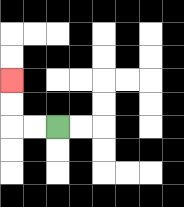{'start': '[2, 5]', 'end': '[0, 3]', 'path_directions': 'L,L,U,U', 'path_coordinates': '[[2, 5], [1, 5], [0, 5], [0, 4], [0, 3]]'}